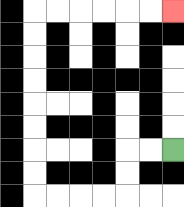{'start': '[7, 6]', 'end': '[7, 0]', 'path_directions': 'L,L,D,D,L,L,L,L,U,U,U,U,U,U,U,U,R,R,R,R,R,R', 'path_coordinates': '[[7, 6], [6, 6], [5, 6], [5, 7], [5, 8], [4, 8], [3, 8], [2, 8], [1, 8], [1, 7], [1, 6], [1, 5], [1, 4], [1, 3], [1, 2], [1, 1], [1, 0], [2, 0], [3, 0], [4, 0], [5, 0], [6, 0], [7, 0]]'}